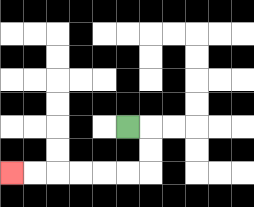{'start': '[5, 5]', 'end': '[0, 7]', 'path_directions': 'R,D,D,L,L,L,L,L,L', 'path_coordinates': '[[5, 5], [6, 5], [6, 6], [6, 7], [5, 7], [4, 7], [3, 7], [2, 7], [1, 7], [0, 7]]'}